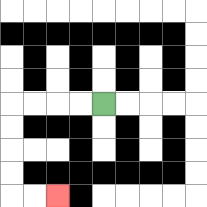{'start': '[4, 4]', 'end': '[2, 8]', 'path_directions': 'L,L,L,L,D,D,D,D,R,R', 'path_coordinates': '[[4, 4], [3, 4], [2, 4], [1, 4], [0, 4], [0, 5], [0, 6], [0, 7], [0, 8], [1, 8], [2, 8]]'}